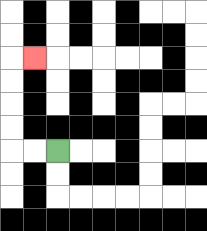{'start': '[2, 6]', 'end': '[1, 2]', 'path_directions': 'L,L,U,U,U,U,R', 'path_coordinates': '[[2, 6], [1, 6], [0, 6], [0, 5], [0, 4], [0, 3], [0, 2], [1, 2]]'}